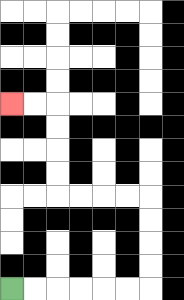{'start': '[0, 12]', 'end': '[0, 4]', 'path_directions': 'R,R,R,R,R,R,U,U,U,U,L,L,L,L,U,U,U,U,L,L', 'path_coordinates': '[[0, 12], [1, 12], [2, 12], [3, 12], [4, 12], [5, 12], [6, 12], [6, 11], [6, 10], [6, 9], [6, 8], [5, 8], [4, 8], [3, 8], [2, 8], [2, 7], [2, 6], [2, 5], [2, 4], [1, 4], [0, 4]]'}